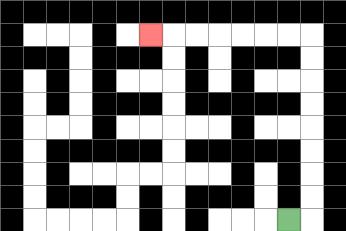{'start': '[12, 9]', 'end': '[6, 1]', 'path_directions': 'R,U,U,U,U,U,U,U,U,L,L,L,L,L,L,L', 'path_coordinates': '[[12, 9], [13, 9], [13, 8], [13, 7], [13, 6], [13, 5], [13, 4], [13, 3], [13, 2], [13, 1], [12, 1], [11, 1], [10, 1], [9, 1], [8, 1], [7, 1], [6, 1]]'}